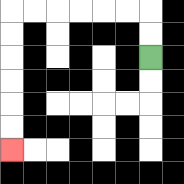{'start': '[6, 2]', 'end': '[0, 6]', 'path_directions': 'U,U,L,L,L,L,L,L,D,D,D,D,D,D', 'path_coordinates': '[[6, 2], [6, 1], [6, 0], [5, 0], [4, 0], [3, 0], [2, 0], [1, 0], [0, 0], [0, 1], [0, 2], [0, 3], [0, 4], [0, 5], [0, 6]]'}